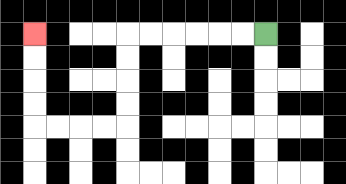{'start': '[11, 1]', 'end': '[1, 1]', 'path_directions': 'L,L,L,L,L,L,D,D,D,D,L,L,L,L,U,U,U,U', 'path_coordinates': '[[11, 1], [10, 1], [9, 1], [8, 1], [7, 1], [6, 1], [5, 1], [5, 2], [5, 3], [5, 4], [5, 5], [4, 5], [3, 5], [2, 5], [1, 5], [1, 4], [1, 3], [1, 2], [1, 1]]'}